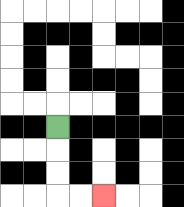{'start': '[2, 5]', 'end': '[4, 8]', 'path_directions': 'D,D,D,R,R', 'path_coordinates': '[[2, 5], [2, 6], [2, 7], [2, 8], [3, 8], [4, 8]]'}